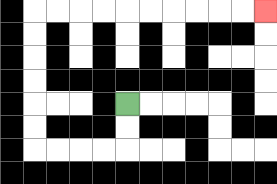{'start': '[5, 4]', 'end': '[11, 0]', 'path_directions': 'D,D,L,L,L,L,U,U,U,U,U,U,R,R,R,R,R,R,R,R,R,R', 'path_coordinates': '[[5, 4], [5, 5], [5, 6], [4, 6], [3, 6], [2, 6], [1, 6], [1, 5], [1, 4], [1, 3], [1, 2], [1, 1], [1, 0], [2, 0], [3, 0], [4, 0], [5, 0], [6, 0], [7, 0], [8, 0], [9, 0], [10, 0], [11, 0]]'}